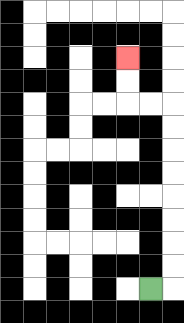{'start': '[6, 12]', 'end': '[5, 2]', 'path_directions': 'R,U,U,U,U,U,U,U,U,L,L,U,U', 'path_coordinates': '[[6, 12], [7, 12], [7, 11], [7, 10], [7, 9], [7, 8], [7, 7], [7, 6], [7, 5], [7, 4], [6, 4], [5, 4], [5, 3], [5, 2]]'}